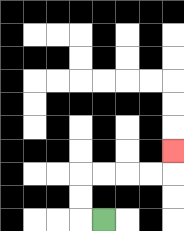{'start': '[4, 9]', 'end': '[7, 6]', 'path_directions': 'L,U,U,R,R,R,R,U', 'path_coordinates': '[[4, 9], [3, 9], [3, 8], [3, 7], [4, 7], [5, 7], [6, 7], [7, 7], [7, 6]]'}